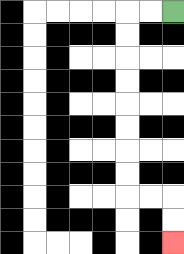{'start': '[7, 0]', 'end': '[7, 10]', 'path_directions': 'L,L,D,D,D,D,D,D,D,D,R,R,D,D', 'path_coordinates': '[[7, 0], [6, 0], [5, 0], [5, 1], [5, 2], [5, 3], [5, 4], [5, 5], [5, 6], [5, 7], [5, 8], [6, 8], [7, 8], [7, 9], [7, 10]]'}